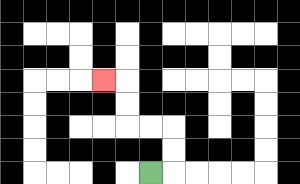{'start': '[6, 7]', 'end': '[4, 3]', 'path_directions': 'R,U,U,L,L,U,U,L', 'path_coordinates': '[[6, 7], [7, 7], [7, 6], [7, 5], [6, 5], [5, 5], [5, 4], [5, 3], [4, 3]]'}